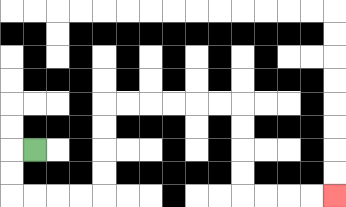{'start': '[1, 6]', 'end': '[14, 8]', 'path_directions': 'L,D,D,R,R,R,R,U,U,U,U,R,R,R,R,R,R,D,D,D,D,R,R,R,R', 'path_coordinates': '[[1, 6], [0, 6], [0, 7], [0, 8], [1, 8], [2, 8], [3, 8], [4, 8], [4, 7], [4, 6], [4, 5], [4, 4], [5, 4], [6, 4], [7, 4], [8, 4], [9, 4], [10, 4], [10, 5], [10, 6], [10, 7], [10, 8], [11, 8], [12, 8], [13, 8], [14, 8]]'}